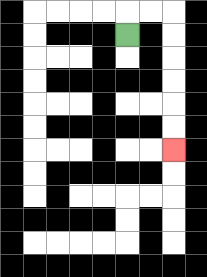{'start': '[5, 1]', 'end': '[7, 6]', 'path_directions': 'U,R,R,D,D,D,D,D,D', 'path_coordinates': '[[5, 1], [5, 0], [6, 0], [7, 0], [7, 1], [7, 2], [7, 3], [7, 4], [7, 5], [7, 6]]'}